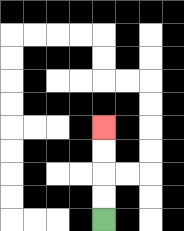{'start': '[4, 9]', 'end': '[4, 5]', 'path_directions': 'U,U,U,U', 'path_coordinates': '[[4, 9], [4, 8], [4, 7], [4, 6], [4, 5]]'}